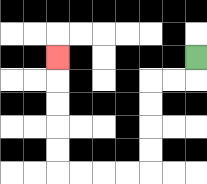{'start': '[8, 2]', 'end': '[2, 2]', 'path_directions': 'D,L,L,D,D,D,D,L,L,L,L,U,U,U,U,U', 'path_coordinates': '[[8, 2], [8, 3], [7, 3], [6, 3], [6, 4], [6, 5], [6, 6], [6, 7], [5, 7], [4, 7], [3, 7], [2, 7], [2, 6], [2, 5], [2, 4], [2, 3], [2, 2]]'}